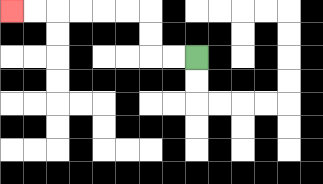{'start': '[8, 2]', 'end': '[0, 0]', 'path_directions': 'L,L,U,U,L,L,L,L,L,L', 'path_coordinates': '[[8, 2], [7, 2], [6, 2], [6, 1], [6, 0], [5, 0], [4, 0], [3, 0], [2, 0], [1, 0], [0, 0]]'}